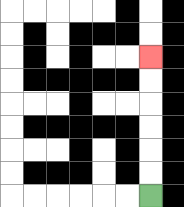{'start': '[6, 8]', 'end': '[6, 2]', 'path_directions': 'U,U,U,U,U,U', 'path_coordinates': '[[6, 8], [6, 7], [6, 6], [6, 5], [6, 4], [6, 3], [6, 2]]'}